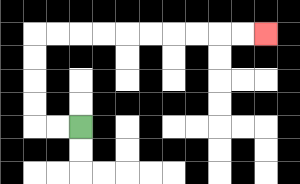{'start': '[3, 5]', 'end': '[11, 1]', 'path_directions': 'L,L,U,U,U,U,R,R,R,R,R,R,R,R,R,R', 'path_coordinates': '[[3, 5], [2, 5], [1, 5], [1, 4], [1, 3], [1, 2], [1, 1], [2, 1], [3, 1], [4, 1], [5, 1], [6, 1], [7, 1], [8, 1], [9, 1], [10, 1], [11, 1]]'}